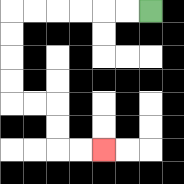{'start': '[6, 0]', 'end': '[4, 6]', 'path_directions': 'L,L,L,L,L,L,D,D,D,D,R,R,D,D,R,R', 'path_coordinates': '[[6, 0], [5, 0], [4, 0], [3, 0], [2, 0], [1, 0], [0, 0], [0, 1], [0, 2], [0, 3], [0, 4], [1, 4], [2, 4], [2, 5], [2, 6], [3, 6], [4, 6]]'}